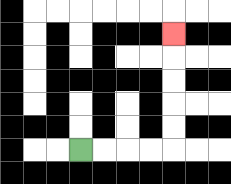{'start': '[3, 6]', 'end': '[7, 1]', 'path_directions': 'R,R,R,R,U,U,U,U,U', 'path_coordinates': '[[3, 6], [4, 6], [5, 6], [6, 6], [7, 6], [7, 5], [7, 4], [7, 3], [7, 2], [7, 1]]'}